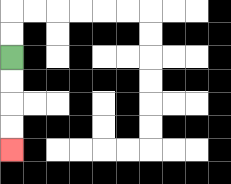{'start': '[0, 2]', 'end': '[0, 6]', 'path_directions': 'D,D,D,D', 'path_coordinates': '[[0, 2], [0, 3], [0, 4], [0, 5], [0, 6]]'}